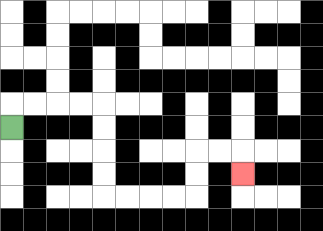{'start': '[0, 5]', 'end': '[10, 7]', 'path_directions': 'U,R,R,R,R,D,D,D,D,R,R,R,R,U,U,R,R,D', 'path_coordinates': '[[0, 5], [0, 4], [1, 4], [2, 4], [3, 4], [4, 4], [4, 5], [4, 6], [4, 7], [4, 8], [5, 8], [6, 8], [7, 8], [8, 8], [8, 7], [8, 6], [9, 6], [10, 6], [10, 7]]'}